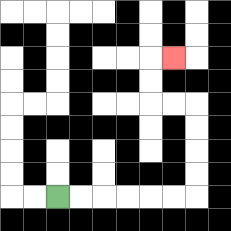{'start': '[2, 8]', 'end': '[7, 2]', 'path_directions': 'R,R,R,R,R,R,U,U,U,U,L,L,U,U,R', 'path_coordinates': '[[2, 8], [3, 8], [4, 8], [5, 8], [6, 8], [7, 8], [8, 8], [8, 7], [8, 6], [8, 5], [8, 4], [7, 4], [6, 4], [6, 3], [6, 2], [7, 2]]'}